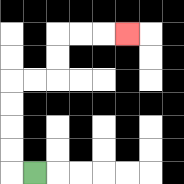{'start': '[1, 7]', 'end': '[5, 1]', 'path_directions': 'L,U,U,U,U,R,R,U,U,R,R,R', 'path_coordinates': '[[1, 7], [0, 7], [0, 6], [0, 5], [0, 4], [0, 3], [1, 3], [2, 3], [2, 2], [2, 1], [3, 1], [4, 1], [5, 1]]'}